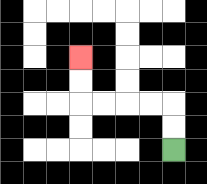{'start': '[7, 6]', 'end': '[3, 2]', 'path_directions': 'U,U,L,L,L,L,U,U', 'path_coordinates': '[[7, 6], [7, 5], [7, 4], [6, 4], [5, 4], [4, 4], [3, 4], [3, 3], [3, 2]]'}